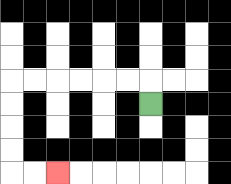{'start': '[6, 4]', 'end': '[2, 7]', 'path_directions': 'U,L,L,L,L,L,L,D,D,D,D,R,R', 'path_coordinates': '[[6, 4], [6, 3], [5, 3], [4, 3], [3, 3], [2, 3], [1, 3], [0, 3], [0, 4], [0, 5], [0, 6], [0, 7], [1, 7], [2, 7]]'}